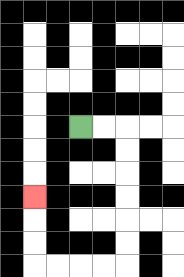{'start': '[3, 5]', 'end': '[1, 8]', 'path_directions': 'R,R,D,D,D,D,D,D,L,L,L,L,U,U,U', 'path_coordinates': '[[3, 5], [4, 5], [5, 5], [5, 6], [5, 7], [5, 8], [5, 9], [5, 10], [5, 11], [4, 11], [3, 11], [2, 11], [1, 11], [1, 10], [1, 9], [1, 8]]'}